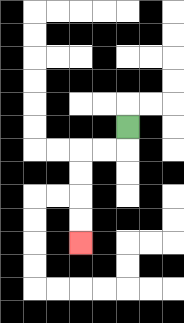{'start': '[5, 5]', 'end': '[3, 10]', 'path_directions': 'D,L,L,D,D,D,D', 'path_coordinates': '[[5, 5], [5, 6], [4, 6], [3, 6], [3, 7], [3, 8], [3, 9], [3, 10]]'}